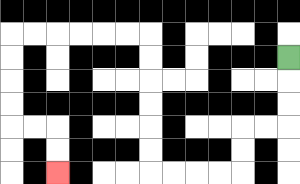{'start': '[12, 2]', 'end': '[2, 7]', 'path_directions': 'D,D,D,L,L,D,D,L,L,L,L,U,U,U,U,U,U,L,L,L,L,L,L,D,D,D,D,R,R,D,D', 'path_coordinates': '[[12, 2], [12, 3], [12, 4], [12, 5], [11, 5], [10, 5], [10, 6], [10, 7], [9, 7], [8, 7], [7, 7], [6, 7], [6, 6], [6, 5], [6, 4], [6, 3], [6, 2], [6, 1], [5, 1], [4, 1], [3, 1], [2, 1], [1, 1], [0, 1], [0, 2], [0, 3], [0, 4], [0, 5], [1, 5], [2, 5], [2, 6], [2, 7]]'}